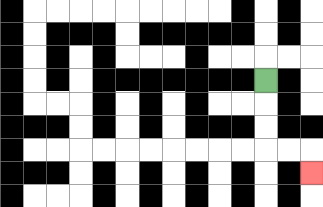{'start': '[11, 3]', 'end': '[13, 7]', 'path_directions': 'D,D,D,R,R,D', 'path_coordinates': '[[11, 3], [11, 4], [11, 5], [11, 6], [12, 6], [13, 6], [13, 7]]'}